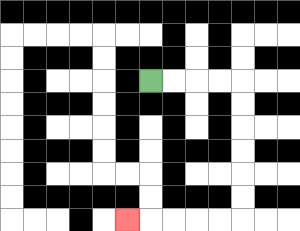{'start': '[6, 3]', 'end': '[5, 9]', 'path_directions': 'R,R,R,R,D,D,D,D,D,D,L,L,L,L,L', 'path_coordinates': '[[6, 3], [7, 3], [8, 3], [9, 3], [10, 3], [10, 4], [10, 5], [10, 6], [10, 7], [10, 8], [10, 9], [9, 9], [8, 9], [7, 9], [6, 9], [5, 9]]'}